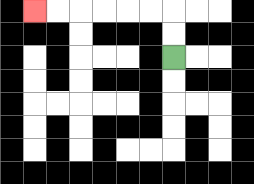{'start': '[7, 2]', 'end': '[1, 0]', 'path_directions': 'U,U,L,L,L,L,L,L', 'path_coordinates': '[[7, 2], [7, 1], [7, 0], [6, 0], [5, 0], [4, 0], [3, 0], [2, 0], [1, 0]]'}